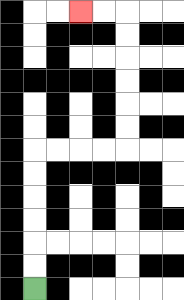{'start': '[1, 12]', 'end': '[3, 0]', 'path_directions': 'U,U,U,U,U,U,R,R,R,R,U,U,U,U,U,U,L,L', 'path_coordinates': '[[1, 12], [1, 11], [1, 10], [1, 9], [1, 8], [1, 7], [1, 6], [2, 6], [3, 6], [4, 6], [5, 6], [5, 5], [5, 4], [5, 3], [5, 2], [5, 1], [5, 0], [4, 0], [3, 0]]'}